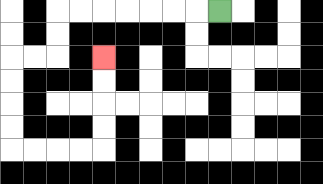{'start': '[9, 0]', 'end': '[4, 2]', 'path_directions': 'L,L,L,L,L,L,L,D,D,L,L,D,D,D,D,R,R,R,R,U,U,U,U', 'path_coordinates': '[[9, 0], [8, 0], [7, 0], [6, 0], [5, 0], [4, 0], [3, 0], [2, 0], [2, 1], [2, 2], [1, 2], [0, 2], [0, 3], [0, 4], [0, 5], [0, 6], [1, 6], [2, 6], [3, 6], [4, 6], [4, 5], [4, 4], [4, 3], [4, 2]]'}